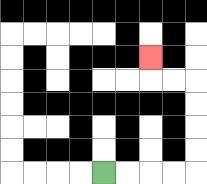{'start': '[4, 7]', 'end': '[6, 2]', 'path_directions': 'R,R,R,R,U,U,U,U,L,L,U', 'path_coordinates': '[[4, 7], [5, 7], [6, 7], [7, 7], [8, 7], [8, 6], [8, 5], [8, 4], [8, 3], [7, 3], [6, 3], [6, 2]]'}